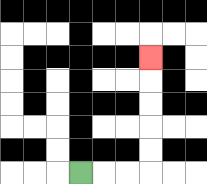{'start': '[3, 7]', 'end': '[6, 2]', 'path_directions': 'R,R,R,U,U,U,U,U', 'path_coordinates': '[[3, 7], [4, 7], [5, 7], [6, 7], [6, 6], [6, 5], [6, 4], [6, 3], [6, 2]]'}